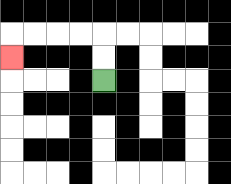{'start': '[4, 3]', 'end': '[0, 2]', 'path_directions': 'U,U,L,L,L,L,D', 'path_coordinates': '[[4, 3], [4, 2], [4, 1], [3, 1], [2, 1], [1, 1], [0, 1], [0, 2]]'}